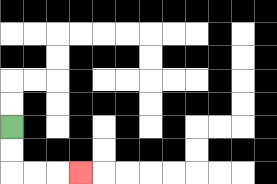{'start': '[0, 5]', 'end': '[3, 7]', 'path_directions': 'D,D,R,R,R', 'path_coordinates': '[[0, 5], [0, 6], [0, 7], [1, 7], [2, 7], [3, 7]]'}